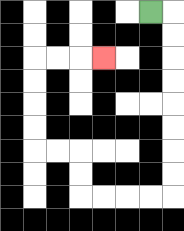{'start': '[6, 0]', 'end': '[4, 2]', 'path_directions': 'R,D,D,D,D,D,D,D,D,L,L,L,L,U,U,L,L,U,U,U,U,R,R,R', 'path_coordinates': '[[6, 0], [7, 0], [7, 1], [7, 2], [7, 3], [7, 4], [7, 5], [7, 6], [7, 7], [7, 8], [6, 8], [5, 8], [4, 8], [3, 8], [3, 7], [3, 6], [2, 6], [1, 6], [1, 5], [1, 4], [1, 3], [1, 2], [2, 2], [3, 2], [4, 2]]'}